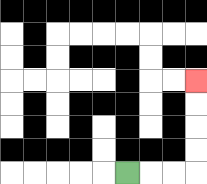{'start': '[5, 7]', 'end': '[8, 3]', 'path_directions': 'R,R,R,U,U,U,U', 'path_coordinates': '[[5, 7], [6, 7], [7, 7], [8, 7], [8, 6], [8, 5], [8, 4], [8, 3]]'}